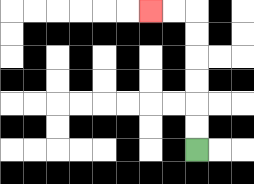{'start': '[8, 6]', 'end': '[6, 0]', 'path_directions': 'U,U,U,U,U,U,L,L', 'path_coordinates': '[[8, 6], [8, 5], [8, 4], [8, 3], [8, 2], [8, 1], [8, 0], [7, 0], [6, 0]]'}